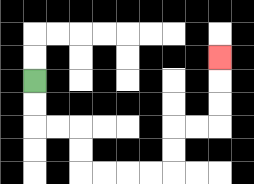{'start': '[1, 3]', 'end': '[9, 2]', 'path_directions': 'D,D,R,R,D,D,R,R,R,R,U,U,R,R,U,U,U', 'path_coordinates': '[[1, 3], [1, 4], [1, 5], [2, 5], [3, 5], [3, 6], [3, 7], [4, 7], [5, 7], [6, 7], [7, 7], [7, 6], [7, 5], [8, 5], [9, 5], [9, 4], [9, 3], [9, 2]]'}